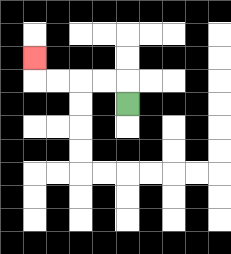{'start': '[5, 4]', 'end': '[1, 2]', 'path_directions': 'U,L,L,L,L,U', 'path_coordinates': '[[5, 4], [5, 3], [4, 3], [3, 3], [2, 3], [1, 3], [1, 2]]'}